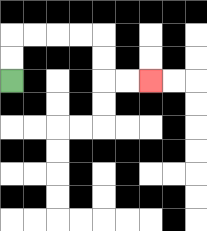{'start': '[0, 3]', 'end': '[6, 3]', 'path_directions': 'U,U,R,R,R,R,D,D,R,R', 'path_coordinates': '[[0, 3], [0, 2], [0, 1], [1, 1], [2, 1], [3, 1], [4, 1], [4, 2], [4, 3], [5, 3], [6, 3]]'}